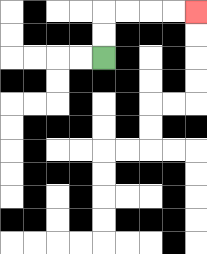{'start': '[4, 2]', 'end': '[8, 0]', 'path_directions': 'U,U,R,R,R,R', 'path_coordinates': '[[4, 2], [4, 1], [4, 0], [5, 0], [6, 0], [7, 0], [8, 0]]'}